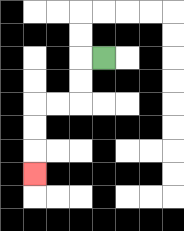{'start': '[4, 2]', 'end': '[1, 7]', 'path_directions': 'L,D,D,L,L,D,D,D', 'path_coordinates': '[[4, 2], [3, 2], [3, 3], [3, 4], [2, 4], [1, 4], [1, 5], [1, 6], [1, 7]]'}